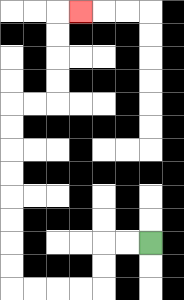{'start': '[6, 10]', 'end': '[3, 0]', 'path_directions': 'L,L,D,D,L,L,L,L,U,U,U,U,U,U,U,U,R,R,U,U,U,U,R', 'path_coordinates': '[[6, 10], [5, 10], [4, 10], [4, 11], [4, 12], [3, 12], [2, 12], [1, 12], [0, 12], [0, 11], [0, 10], [0, 9], [0, 8], [0, 7], [0, 6], [0, 5], [0, 4], [1, 4], [2, 4], [2, 3], [2, 2], [2, 1], [2, 0], [3, 0]]'}